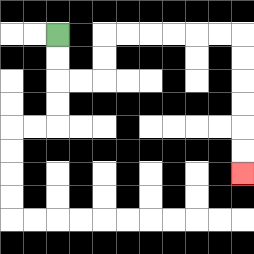{'start': '[2, 1]', 'end': '[10, 7]', 'path_directions': 'D,D,R,R,U,U,R,R,R,R,R,R,D,D,D,D,D,D', 'path_coordinates': '[[2, 1], [2, 2], [2, 3], [3, 3], [4, 3], [4, 2], [4, 1], [5, 1], [6, 1], [7, 1], [8, 1], [9, 1], [10, 1], [10, 2], [10, 3], [10, 4], [10, 5], [10, 6], [10, 7]]'}